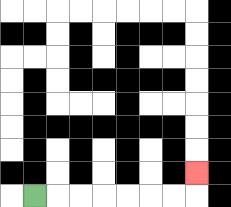{'start': '[1, 8]', 'end': '[8, 7]', 'path_directions': 'R,R,R,R,R,R,R,U', 'path_coordinates': '[[1, 8], [2, 8], [3, 8], [4, 8], [5, 8], [6, 8], [7, 8], [8, 8], [8, 7]]'}